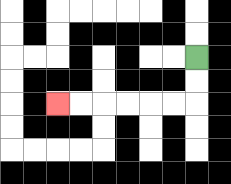{'start': '[8, 2]', 'end': '[2, 4]', 'path_directions': 'D,D,L,L,L,L,L,L', 'path_coordinates': '[[8, 2], [8, 3], [8, 4], [7, 4], [6, 4], [5, 4], [4, 4], [3, 4], [2, 4]]'}